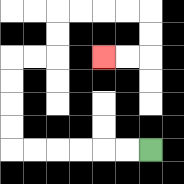{'start': '[6, 6]', 'end': '[4, 2]', 'path_directions': 'L,L,L,L,L,L,U,U,U,U,R,R,U,U,R,R,R,R,D,D,L,L', 'path_coordinates': '[[6, 6], [5, 6], [4, 6], [3, 6], [2, 6], [1, 6], [0, 6], [0, 5], [0, 4], [0, 3], [0, 2], [1, 2], [2, 2], [2, 1], [2, 0], [3, 0], [4, 0], [5, 0], [6, 0], [6, 1], [6, 2], [5, 2], [4, 2]]'}